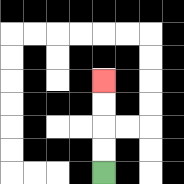{'start': '[4, 7]', 'end': '[4, 3]', 'path_directions': 'U,U,U,U', 'path_coordinates': '[[4, 7], [4, 6], [4, 5], [4, 4], [4, 3]]'}